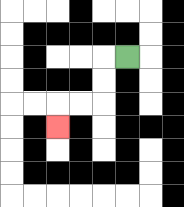{'start': '[5, 2]', 'end': '[2, 5]', 'path_directions': 'L,D,D,L,L,D', 'path_coordinates': '[[5, 2], [4, 2], [4, 3], [4, 4], [3, 4], [2, 4], [2, 5]]'}